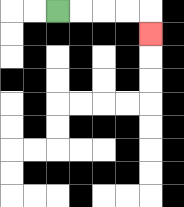{'start': '[2, 0]', 'end': '[6, 1]', 'path_directions': 'R,R,R,R,D', 'path_coordinates': '[[2, 0], [3, 0], [4, 0], [5, 0], [6, 0], [6, 1]]'}